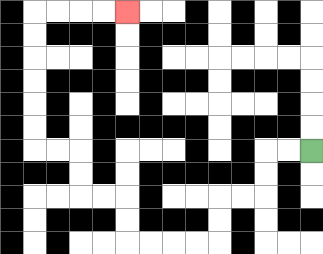{'start': '[13, 6]', 'end': '[5, 0]', 'path_directions': 'L,L,D,D,L,L,D,D,L,L,L,L,U,U,L,L,U,U,L,L,U,U,U,U,U,U,R,R,R,R', 'path_coordinates': '[[13, 6], [12, 6], [11, 6], [11, 7], [11, 8], [10, 8], [9, 8], [9, 9], [9, 10], [8, 10], [7, 10], [6, 10], [5, 10], [5, 9], [5, 8], [4, 8], [3, 8], [3, 7], [3, 6], [2, 6], [1, 6], [1, 5], [1, 4], [1, 3], [1, 2], [1, 1], [1, 0], [2, 0], [3, 0], [4, 0], [5, 0]]'}